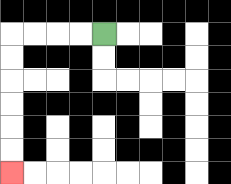{'start': '[4, 1]', 'end': '[0, 7]', 'path_directions': 'L,L,L,L,D,D,D,D,D,D', 'path_coordinates': '[[4, 1], [3, 1], [2, 1], [1, 1], [0, 1], [0, 2], [0, 3], [0, 4], [0, 5], [0, 6], [0, 7]]'}